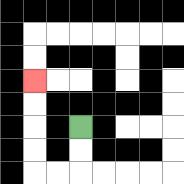{'start': '[3, 5]', 'end': '[1, 3]', 'path_directions': 'D,D,L,L,U,U,U,U', 'path_coordinates': '[[3, 5], [3, 6], [3, 7], [2, 7], [1, 7], [1, 6], [1, 5], [1, 4], [1, 3]]'}